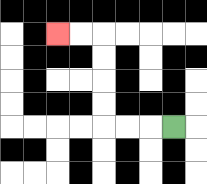{'start': '[7, 5]', 'end': '[2, 1]', 'path_directions': 'L,L,L,U,U,U,U,L,L', 'path_coordinates': '[[7, 5], [6, 5], [5, 5], [4, 5], [4, 4], [4, 3], [4, 2], [4, 1], [3, 1], [2, 1]]'}